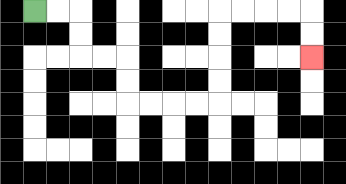{'start': '[1, 0]', 'end': '[13, 2]', 'path_directions': 'R,R,D,D,R,R,D,D,R,R,R,R,U,U,U,U,R,R,R,R,D,D', 'path_coordinates': '[[1, 0], [2, 0], [3, 0], [3, 1], [3, 2], [4, 2], [5, 2], [5, 3], [5, 4], [6, 4], [7, 4], [8, 4], [9, 4], [9, 3], [9, 2], [9, 1], [9, 0], [10, 0], [11, 0], [12, 0], [13, 0], [13, 1], [13, 2]]'}